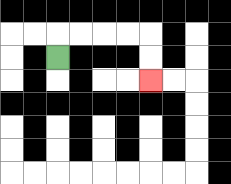{'start': '[2, 2]', 'end': '[6, 3]', 'path_directions': 'U,R,R,R,R,D,D', 'path_coordinates': '[[2, 2], [2, 1], [3, 1], [4, 1], [5, 1], [6, 1], [6, 2], [6, 3]]'}